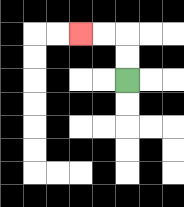{'start': '[5, 3]', 'end': '[3, 1]', 'path_directions': 'U,U,L,L', 'path_coordinates': '[[5, 3], [5, 2], [5, 1], [4, 1], [3, 1]]'}